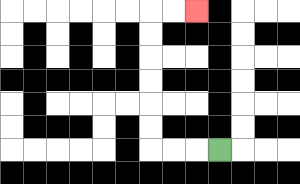{'start': '[9, 6]', 'end': '[8, 0]', 'path_directions': 'L,L,L,U,U,U,U,U,U,R,R', 'path_coordinates': '[[9, 6], [8, 6], [7, 6], [6, 6], [6, 5], [6, 4], [6, 3], [6, 2], [6, 1], [6, 0], [7, 0], [8, 0]]'}